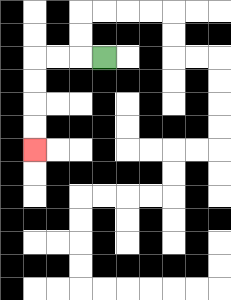{'start': '[4, 2]', 'end': '[1, 6]', 'path_directions': 'L,L,L,D,D,D,D', 'path_coordinates': '[[4, 2], [3, 2], [2, 2], [1, 2], [1, 3], [1, 4], [1, 5], [1, 6]]'}